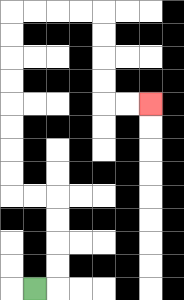{'start': '[1, 12]', 'end': '[6, 4]', 'path_directions': 'R,U,U,U,U,L,L,U,U,U,U,U,U,U,U,R,R,R,R,D,D,D,D,R,R', 'path_coordinates': '[[1, 12], [2, 12], [2, 11], [2, 10], [2, 9], [2, 8], [1, 8], [0, 8], [0, 7], [0, 6], [0, 5], [0, 4], [0, 3], [0, 2], [0, 1], [0, 0], [1, 0], [2, 0], [3, 0], [4, 0], [4, 1], [4, 2], [4, 3], [4, 4], [5, 4], [6, 4]]'}